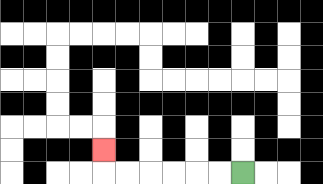{'start': '[10, 7]', 'end': '[4, 6]', 'path_directions': 'L,L,L,L,L,L,U', 'path_coordinates': '[[10, 7], [9, 7], [8, 7], [7, 7], [6, 7], [5, 7], [4, 7], [4, 6]]'}